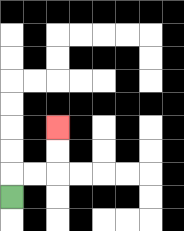{'start': '[0, 8]', 'end': '[2, 5]', 'path_directions': 'U,R,R,U,U', 'path_coordinates': '[[0, 8], [0, 7], [1, 7], [2, 7], [2, 6], [2, 5]]'}